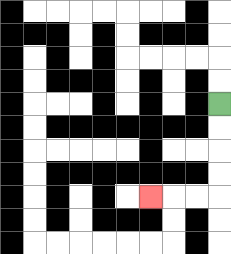{'start': '[9, 4]', 'end': '[6, 8]', 'path_directions': 'D,D,D,D,L,L,L', 'path_coordinates': '[[9, 4], [9, 5], [9, 6], [9, 7], [9, 8], [8, 8], [7, 8], [6, 8]]'}